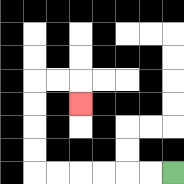{'start': '[7, 7]', 'end': '[3, 4]', 'path_directions': 'L,L,L,L,L,L,U,U,U,U,R,R,D', 'path_coordinates': '[[7, 7], [6, 7], [5, 7], [4, 7], [3, 7], [2, 7], [1, 7], [1, 6], [1, 5], [1, 4], [1, 3], [2, 3], [3, 3], [3, 4]]'}